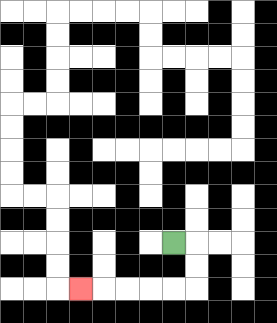{'start': '[7, 10]', 'end': '[3, 12]', 'path_directions': 'R,D,D,L,L,L,L,L', 'path_coordinates': '[[7, 10], [8, 10], [8, 11], [8, 12], [7, 12], [6, 12], [5, 12], [4, 12], [3, 12]]'}